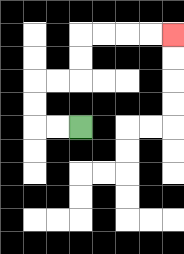{'start': '[3, 5]', 'end': '[7, 1]', 'path_directions': 'L,L,U,U,R,R,U,U,R,R,R,R', 'path_coordinates': '[[3, 5], [2, 5], [1, 5], [1, 4], [1, 3], [2, 3], [3, 3], [3, 2], [3, 1], [4, 1], [5, 1], [6, 1], [7, 1]]'}